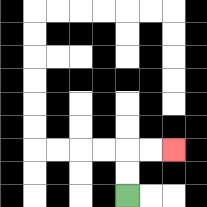{'start': '[5, 8]', 'end': '[7, 6]', 'path_directions': 'U,U,R,R', 'path_coordinates': '[[5, 8], [5, 7], [5, 6], [6, 6], [7, 6]]'}